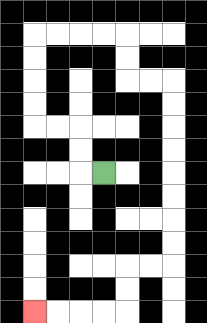{'start': '[4, 7]', 'end': '[1, 13]', 'path_directions': 'L,U,U,L,L,U,U,U,U,R,R,R,R,D,D,R,R,D,D,D,D,D,D,D,D,L,L,D,D,L,L,L,L', 'path_coordinates': '[[4, 7], [3, 7], [3, 6], [3, 5], [2, 5], [1, 5], [1, 4], [1, 3], [1, 2], [1, 1], [2, 1], [3, 1], [4, 1], [5, 1], [5, 2], [5, 3], [6, 3], [7, 3], [7, 4], [7, 5], [7, 6], [7, 7], [7, 8], [7, 9], [7, 10], [7, 11], [6, 11], [5, 11], [5, 12], [5, 13], [4, 13], [3, 13], [2, 13], [1, 13]]'}